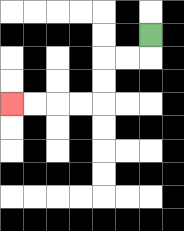{'start': '[6, 1]', 'end': '[0, 4]', 'path_directions': 'D,L,L,D,D,L,L,L,L', 'path_coordinates': '[[6, 1], [6, 2], [5, 2], [4, 2], [4, 3], [4, 4], [3, 4], [2, 4], [1, 4], [0, 4]]'}